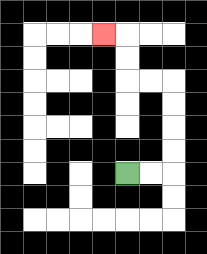{'start': '[5, 7]', 'end': '[4, 1]', 'path_directions': 'R,R,U,U,U,U,L,L,U,U,L', 'path_coordinates': '[[5, 7], [6, 7], [7, 7], [7, 6], [7, 5], [7, 4], [7, 3], [6, 3], [5, 3], [5, 2], [5, 1], [4, 1]]'}